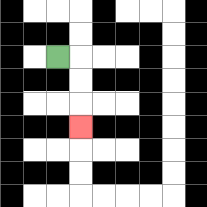{'start': '[2, 2]', 'end': '[3, 5]', 'path_directions': 'R,D,D,D', 'path_coordinates': '[[2, 2], [3, 2], [3, 3], [3, 4], [3, 5]]'}